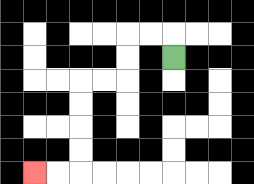{'start': '[7, 2]', 'end': '[1, 7]', 'path_directions': 'U,L,L,D,D,L,L,D,D,D,D,L,L', 'path_coordinates': '[[7, 2], [7, 1], [6, 1], [5, 1], [5, 2], [5, 3], [4, 3], [3, 3], [3, 4], [3, 5], [3, 6], [3, 7], [2, 7], [1, 7]]'}